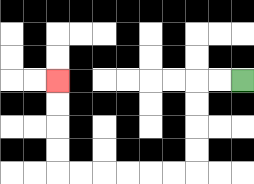{'start': '[10, 3]', 'end': '[2, 3]', 'path_directions': 'L,L,D,D,D,D,L,L,L,L,L,L,U,U,U,U', 'path_coordinates': '[[10, 3], [9, 3], [8, 3], [8, 4], [8, 5], [8, 6], [8, 7], [7, 7], [6, 7], [5, 7], [4, 7], [3, 7], [2, 7], [2, 6], [2, 5], [2, 4], [2, 3]]'}